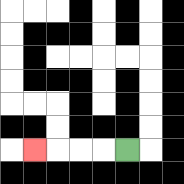{'start': '[5, 6]', 'end': '[1, 6]', 'path_directions': 'L,L,L,L', 'path_coordinates': '[[5, 6], [4, 6], [3, 6], [2, 6], [1, 6]]'}